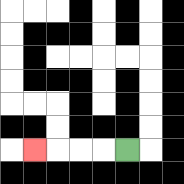{'start': '[5, 6]', 'end': '[1, 6]', 'path_directions': 'L,L,L,L', 'path_coordinates': '[[5, 6], [4, 6], [3, 6], [2, 6], [1, 6]]'}